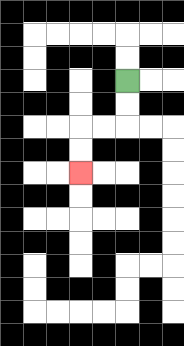{'start': '[5, 3]', 'end': '[3, 7]', 'path_directions': 'D,D,L,L,D,D', 'path_coordinates': '[[5, 3], [5, 4], [5, 5], [4, 5], [3, 5], [3, 6], [3, 7]]'}